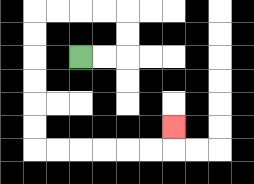{'start': '[3, 2]', 'end': '[7, 5]', 'path_directions': 'R,R,U,U,L,L,L,L,D,D,D,D,D,D,R,R,R,R,R,R,U', 'path_coordinates': '[[3, 2], [4, 2], [5, 2], [5, 1], [5, 0], [4, 0], [3, 0], [2, 0], [1, 0], [1, 1], [1, 2], [1, 3], [1, 4], [1, 5], [1, 6], [2, 6], [3, 6], [4, 6], [5, 6], [6, 6], [7, 6], [7, 5]]'}